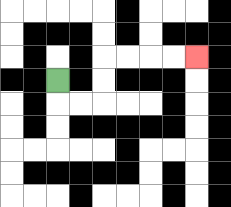{'start': '[2, 3]', 'end': '[8, 2]', 'path_directions': 'D,R,R,U,U,R,R,R,R', 'path_coordinates': '[[2, 3], [2, 4], [3, 4], [4, 4], [4, 3], [4, 2], [5, 2], [6, 2], [7, 2], [8, 2]]'}